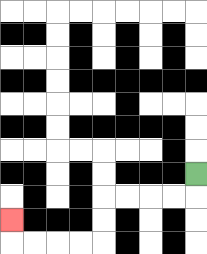{'start': '[8, 7]', 'end': '[0, 9]', 'path_directions': 'D,L,L,L,L,D,D,L,L,L,L,U', 'path_coordinates': '[[8, 7], [8, 8], [7, 8], [6, 8], [5, 8], [4, 8], [4, 9], [4, 10], [3, 10], [2, 10], [1, 10], [0, 10], [0, 9]]'}